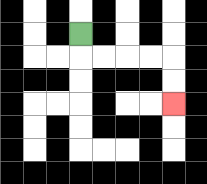{'start': '[3, 1]', 'end': '[7, 4]', 'path_directions': 'D,R,R,R,R,D,D', 'path_coordinates': '[[3, 1], [3, 2], [4, 2], [5, 2], [6, 2], [7, 2], [7, 3], [7, 4]]'}